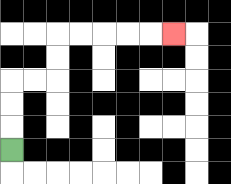{'start': '[0, 6]', 'end': '[7, 1]', 'path_directions': 'U,U,U,R,R,U,U,R,R,R,R,R', 'path_coordinates': '[[0, 6], [0, 5], [0, 4], [0, 3], [1, 3], [2, 3], [2, 2], [2, 1], [3, 1], [4, 1], [5, 1], [6, 1], [7, 1]]'}